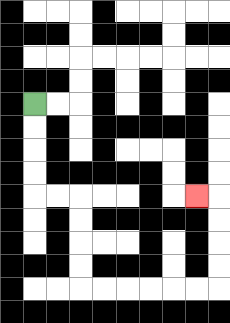{'start': '[1, 4]', 'end': '[8, 8]', 'path_directions': 'D,D,D,D,R,R,D,D,D,D,R,R,R,R,R,R,U,U,U,U,L', 'path_coordinates': '[[1, 4], [1, 5], [1, 6], [1, 7], [1, 8], [2, 8], [3, 8], [3, 9], [3, 10], [3, 11], [3, 12], [4, 12], [5, 12], [6, 12], [7, 12], [8, 12], [9, 12], [9, 11], [9, 10], [9, 9], [9, 8], [8, 8]]'}